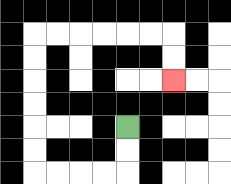{'start': '[5, 5]', 'end': '[7, 3]', 'path_directions': 'D,D,L,L,L,L,U,U,U,U,U,U,R,R,R,R,R,R,D,D', 'path_coordinates': '[[5, 5], [5, 6], [5, 7], [4, 7], [3, 7], [2, 7], [1, 7], [1, 6], [1, 5], [1, 4], [1, 3], [1, 2], [1, 1], [2, 1], [3, 1], [4, 1], [5, 1], [6, 1], [7, 1], [7, 2], [7, 3]]'}